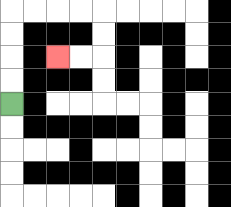{'start': '[0, 4]', 'end': '[2, 2]', 'path_directions': 'U,U,U,U,R,R,R,R,D,D,L,L', 'path_coordinates': '[[0, 4], [0, 3], [0, 2], [0, 1], [0, 0], [1, 0], [2, 0], [3, 0], [4, 0], [4, 1], [4, 2], [3, 2], [2, 2]]'}